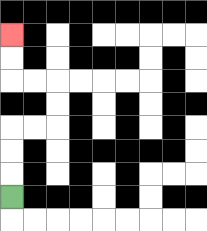{'start': '[0, 8]', 'end': '[0, 1]', 'path_directions': 'U,U,U,R,R,U,U,L,L,U,U', 'path_coordinates': '[[0, 8], [0, 7], [0, 6], [0, 5], [1, 5], [2, 5], [2, 4], [2, 3], [1, 3], [0, 3], [0, 2], [0, 1]]'}